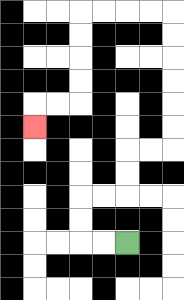{'start': '[5, 10]', 'end': '[1, 5]', 'path_directions': 'L,L,U,U,R,R,U,U,R,R,U,U,U,U,U,U,L,L,L,L,D,D,D,D,L,L,D', 'path_coordinates': '[[5, 10], [4, 10], [3, 10], [3, 9], [3, 8], [4, 8], [5, 8], [5, 7], [5, 6], [6, 6], [7, 6], [7, 5], [7, 4], [7, 3], [7, 2], [7, 1], [7, 0], [6, 0], [5, 0], [4, 0], [3, 0], [3, 1], [3, 2], [3, 3], [3, 4], [2, 4], [1, 4], [1, 5]]'}